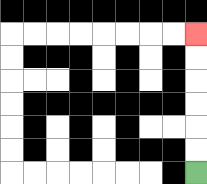{'start': '[8, 7]', 'end': '[8, 1]', 'path_directions': 'U,U,U,U,U,U', 'path_coordinates': '[[8, 7], [8, 6], [8, 5], [8, 4], [8, 3], [8, 2], [8, 1]]'}